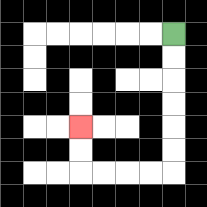{'start': '[7, 1]', 'end': '[3, 5]', 'path_directions': 'D,D,D,D,D,D,L,L,L,L,U,U', 'path_coordinates': '[[7, 1], [7, 2], [7, 3], [7, 4], [7, 5], [7, 6], [7, 7], [6, 7], [5, 7], [4, 7], [3, 7], [3, 6], [3, 5]]'}